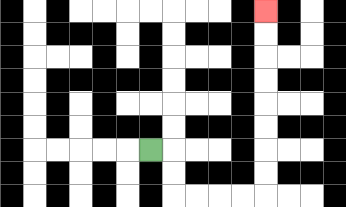{'start': '[6, 6]', 'end': '[11, 0]', 'path_directions': 'R,D,D,R,R,R,R,U,U,U,U,U,U,U,U', 'path_coordinates': '[[6, 6], [7, 6], [7, 7], [7, 8], [8, 8], [9, 8], [10, 8], [11, 8], [11, 7], [11, 6], [11, 5], [11, 4], [11, 3], [11, 2], [11, 1], [11, 0]]'}